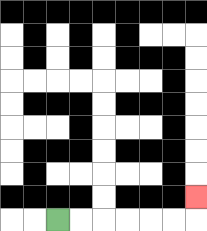{'start': '[2, 9]', 'end': '[8, 8]', 'path_directions': 'R,R,R,R,R,R,U', 'path_coordinates': '[[2, 9], [3, 9], [4, 9], [5, 9], [6, 9], [7, 9], [8, 9], [8, 8]]'}